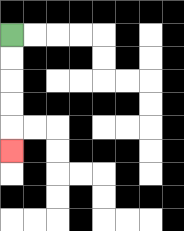{'start': '[0, 1]', 'end': '[0, 6]', 'path_directions': 'D,D,D,D,D', 'path_coordinates': '[[0, 1], [0, 2], [0, 3], [0, 4], [0, 5], [0, 6]]'}